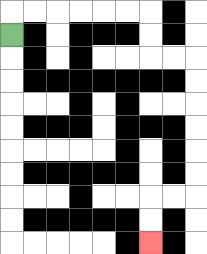{'start': '[0, 1]', 'end': '[6, 10]', 'path_directions': 'U,R,R,R,R,R,R,D,D,R,R,D,D,D,D,D,D,L,L,D,D', 'path_coordinates': '[[0, 1], [0, 0], [1, 0], [2, 0], [3, 0], [4, 0], [5, 0], [6, 0], [6, 1], [6, 2], [7, 2], [8, 2], [8, 3], [8, 4], [8, 5], [8, 6], [8, 7], [8, 8], [7, 8], [6, 8], [6, 9], [6, 10]]'}